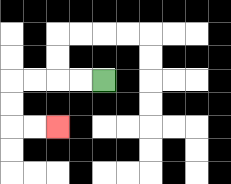{'start': '[4, 3]', 'end': '[2, 5]', 'path_directions': 'L,L,L,L,D,D,R,R', 'path_coordinates': '[[4, 3], [3, 3], [2, 3], [1, 3], [0, 3], [0, 4], [0, 5], [1, 5], [2, 5]]'}